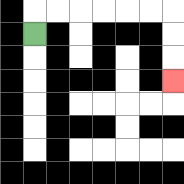{'start': '[1, 1]', 'end': '[7, 3]', 'path_directions': 'U,R,R,R,R,R,R,D,D,D', 'path_coordinates': '[[1, 1], [1, 0], [2, 0], [3, 0], [4, 0], [5, 0], [6, 0], [7, 0], [7, 1], [7, 2], [7, 3]]'}